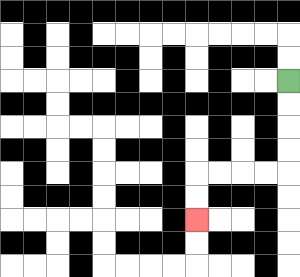{'start': '[12, 3]', 'end': '[8, 9]', 'path_directions': 'D,D,D,D,L,L,L,L,D,D', 'path_coordinates': '[[12, 3], [12, 4], [12, 5], [12, 6], [12, 7], [11, 7], [10, 7], [9, 7], [8, 7], [8, 8], [8, 9]]'}